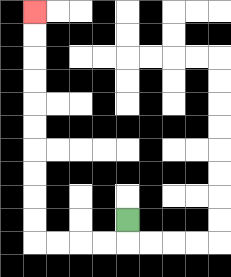{'start': '[5, 9]', 'end': '[1, 0]', 'path_directions': 'D,L,L,L,L,U,U,U,U,U,U,U,U,U,U', 'path_coordinates': '[[5, 9], [5, 10], [4, 10], [3, 10], [2, 10], [1, 10], [1, 9], [1, 8], [1, 7], [1, 6], [1, 5], [1, 4], [1, 3], [1, 2], [1, 1], [1, 0]]'}